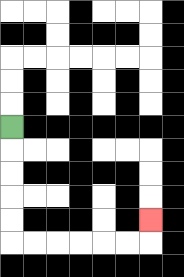{'start': '[0, 5]', 'end': '[6, 9]', 'path_directions': 'D,D,D,D,D,R,R,R,R,R,R,U', 'path_coordinates': '[[0, 5], [0, 6], [0, 7], [0, 8], [0, 9], [0, 10], [1, 10], [2, 10], [3, 10], [4, 10], [5, 10], [6, 10], [6, 9]]'}